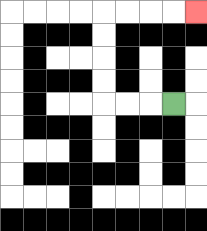{'start': '[7, 4]', 'end': '[8, 0]', 'path_directions': 'L,L,L,U,U,U,U,R,R,R,R', 'path_coordinates': '[[7, 4], [6, 4], [5, 4], [4, 4], [4, 3], [4, 2], [4, 1], [4, 0], [5, 0], [6, 0], [7, 0], [8, 0]]'}